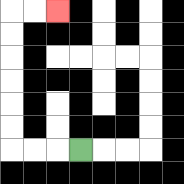{'start': '[3, 6]', 'end': '[2, 0]', 'path_directions': 'L,L,L,U,U,U,U,U,U,R,R', 'path_coordinates': '[[3, 6], [2, 6], [1, 6], [0, 6], [0, 5], [0, 4], [0, 3], [0, 2], [0, 1], [0, 0], [1, 0], [2, 0]]'}